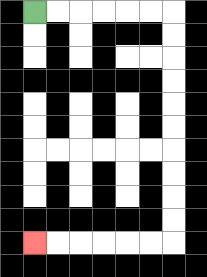{'start': '[1, 0]', 'end': '[1, 10]', 'path_directions': 'R,R,R,R,R,R,D,D,D,D,D,D,D,D,D,D,L,L,L,L,L,L', 'path_coordinates': '[[1, 0], [2, 0], [3, 0], [4, 0], [5, 0], [6, 0], [7, 0], [7, 1], [7, 2], [7, 3], [7, 4], [7, 5], [7, 6], [7, 7], [7, 8], [7, 9], [7, 10], [6, 10], [5, 10], [4, 10], [3, 10], [2, 10], [1, 10]]'}